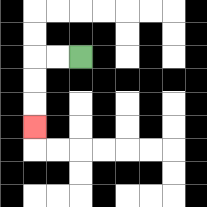{'start': '[3, 2]', 'end': '[1, 5]', 'path_directions': 'L,L,D,D,D', 'path_coordinates': '[[3, 2], [2, 2], [1, 2], [1, 3], [1, 4], [1, 5]]'}